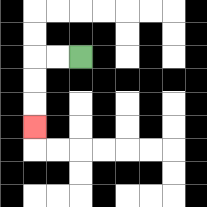{'start': '[3, 2]', 'end': '[1, 5]', 'path_directions': 'L,L,D,D,D', 'path_coordinates': '[[3, 2], [2, 2], [1, 2], [1, 3], [1, 4], [1, 5]]'}